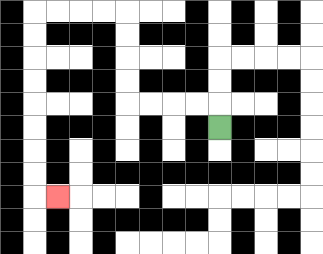{'start': '[9, 5]', 'end': '[2, 8]', 'path_directions': 'U,L,L,L,L,U,U,U,U,L,L,L,L,D,D,D,D,D,D,D,D,R', 'path_coordinates': '[[9, 5], [9, 4], [8, 4], [7, 4], [6, 4], [5, 4], [5, 3], [5, 2], [5, 1], [5, 0], [4, 0], [3, 0], [2, 0], [1, 0], [1, 1], [1, 2], [1, 3], [1, 4], [1, 5], [1, 6], [1, 7], [1, 8], [2, 8]]'}